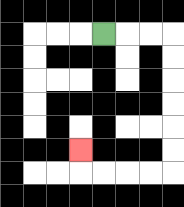{'start': '[4, 1]', 'end': '[3, 6]', 'path_directions': 'R,R,R,D,D,D,D,D,D,L,L,L,L,U', 'path_coordinates': '[[4, 1], [5, 1], [6, 1], [7, 1], [7, 2], [7, 3], [7, 4], [7, 5], [7, 6], [7, 7], [6, 7], [5, 7], [4, 7], [3, 7], [3, 6]]'}